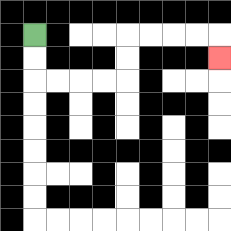{'start': '[1, 1]', 'end': '[9, 2]', 'path_directions': 'D,D,R,R,R,R,U,U,R,R,R,R,D', 'path_coordinates': '[[1, 1], [1, 2], [1, 3], [2, 3], [3, 3], [4, 3], [5, 3], [5, 2], [5, 1], [6, 1], [7, 1], [8, 1], [9, 1], [9, 2]]'}